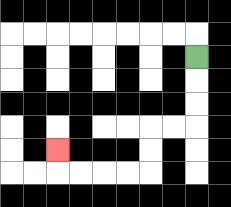{'start': '[8, 2]', 'end': '[2, 6]', 'path_directions': 'D,D,D,L,L,D,D,L,L,L,L,U', 'path_coordinates': '[[8, 2], [8, 3], [8, 4], [8, 5], [7, 5], [6, 5], [6, 6], [6, 7], [5, 7], [4, 7], [3, 7], [2, 7], [2, 6]]'}